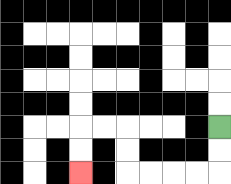{'start': '[9, 5]', 'end': '[3, 7]', 'path_directions': 'D,D,L,L,L,L,U,U,L,L,D,D', 'path_coordinates': '[[9, 5], [9, 6], [9, 7], [8, 7], [7, 7], [6, 7], [5, 7], [5, 6], [5, 5], [4, 5], [3, 5], [3, 6], [3, 7]]'}